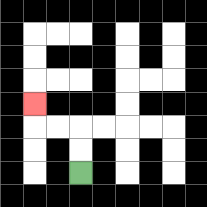{'start': '[3, 7]', 'end': '[1, 4]', 'path_directions': 'U,U,L,L,U', 'path_coordinates': '[[3, 7], [3, 6], [3, 5], [2, 5], [1, 5], [1, 4]]'}